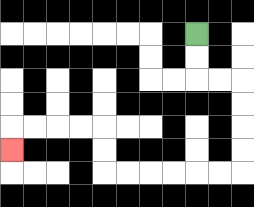{'start': '[8, 1]', 'end': '[0, 6]', 'path_directions': 'D,D,R,R,D,D,D,D,L,L,L,L,L,L,U,U,L,L,L,L,D', 'path_coordinates': '[[8, 1], [8, 2], [8, 3], [9, 3], [10, 3], [10, 4], [10, 5], [10, 6], [10, 7], [9, 7], [8, 7], [7, 7], [6, 7], [5, 7], [4, 7], [4, 6], [4, 5], [3, 5], [2, 5], [1, 5], [0, 5], [0, 6]]'}